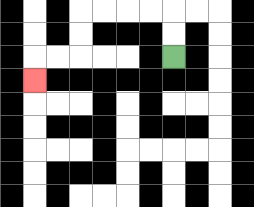{'start': '[7, 2]', 'end': '[1, 3]', 'path_directions': 'U,U,L,L,L,L,D,D,L,L,D', 'path_coordinates': '[[7, 2], [7, 1], [7, 0], [6, 0], [5, 0], [4, 0], [3, 0], [3, 1], [3, 2], [2, 2], [1, 2], [1, 3]]'}